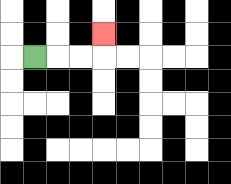{'start': '[1, 2]', 'end': '[4, 1]', 'path_directions': 'R,R,R,U', 'path_coordinates': '[[1, 2], [2, 2], [3, 2], [4, 2], [4, 1]]'}